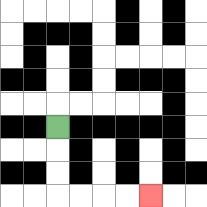{'start': '[2, 5]', 'end': '[6, 8]', 'path_directions': 'D,D,D,R,R,R,R', 'path_coordinates': '[[2, 5], [2, 6], [2, 7], [2, 8], [3, 8], [4, 8], [5, 8], [6, 8]]'}